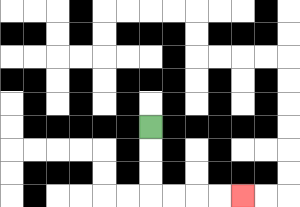{'start': '[6, 5]', 'end': '[10, 8]', 'path_directions': 'D,D,D,R,R,R,R', 'path_coordinates': '[[6, 5], [6, 6], [6, 7], [6, 8], [7, 8], [8, 8], [9, 8], [10, 8]]'}